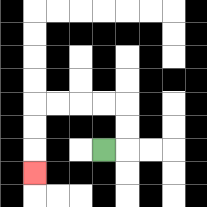{'start': '[4, 6]', 'end': '[1, 7]', 'path_directions': 'R,U,U,L,L,L,L,D,D,D', 'path_coordinates': '[[4, 6], [5, 6], [5, 5], [5, 4], [4, 4], [3, 4], [2, 4], [1, 4], [1, 5], [1, 6], [1, 7]]'}